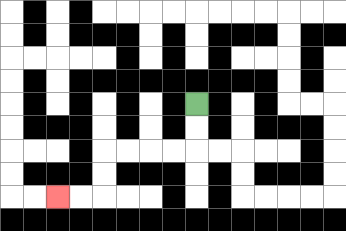{'start': '[8, 4]', 'end': '[2, 8]', 'path_directions': 'D,D,L,L,L,L,D,D,L,L', 'path_coordinates': '[[8, 4], [8, 5], [8, 6], [7, 6], [6, 6], [5, 6], [4, 6], [4, 7], [4, 8], [3, 8], [2, 8]]'}